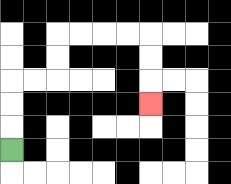{'start': '[0, 6]', 'end': '[6, 4]', 'path_directions': 'U,U,U,R,R,U,U,R,R,R,R,D,D,D', 'path_coordinates': '[[0, 6], [0, 5], [0, 4], [0, 3], [1, 3], [2, 3], [2, 2], [2, 1], [3, 1], [4, 1], [5, 1], [6, 1], [6, 2], [6, 3], [6, 4]]'}